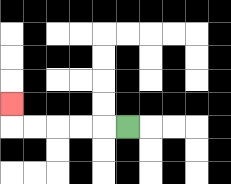{'start': '[5, 5]', 'end': '[0, 4]', 'path_directions': 'L,L,L,L,L,U', 'path_coordinates': '[[5, 5], [4, 5], [3, 5], [2, 5], [1, 5], [0, 5], [0, 4]]'}